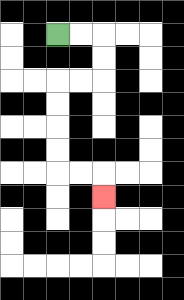{'start': '[2, 1]', 'end': '[4, 8]', 'path_directions': 'R,R,D,D,L,L,D,D,D,D,R,R,D', 'path_coordinates': '[[2, 1], [3, 1], [4, 1], [4, 2], [4, 3], [3, 3], [2, 3], [2, 4], [2, 5], [2, 6], [2, 7], [3, 7], [4, 7], [4, 8]]'}